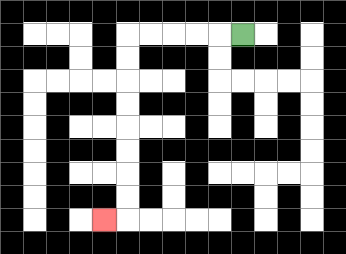{'start': '[10, 1]', 'end': '[4, 9]', 'path_directions': 'L,L,L,L,L,D,D,D,D,D,D,D,D,L', 'path_coordinates': '[[10, 1], [9, 1], [8, 1], [7, 1], [6, 1], [5, 1], [5, 2], [5, 3], [5, 4], [5, 5], [5, 6], [5, 7], [5, 8], [5, 9], [4, 9]]'}